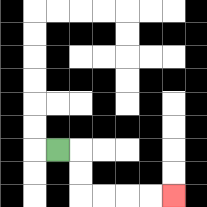{'start': '[2, 6]', 'end': '[7, 8]', 'path_directions': 'R,D,D,R,R,R,R', 'path_coordinates': '[[2, 6], [3, 6], [3, 7], [3, 8], [4, 8], [5, 8], [6, 8], [7, 8]]'}